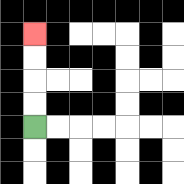{'start': '[1, 5]', 'end': '[1, 1]', 'path_directions': 'U,U,U,U', 'path_coordinates': '[[1, 5], [1, 4], [1, 3], [1, 2], [1, 1]]'}